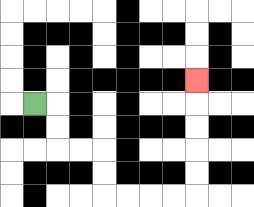{'start': '[1, 4]', 'end': '[8, 3]', 'path_directions': 'R,D,D,R,R,D,D,R,R,R,R,U,U,U,U,U', 'path_coordinates': '[[1, 4], [2, 4], [2, 5], [2, 6], [3, 6], [4, 6], [4, 7], [4, 8], [5, 8], [6, 8], [7, 8], [8, 8], [8, 7], [8, 6], [8, 5], [8, 4], [8, 3]]'}